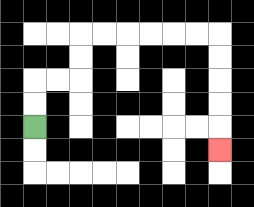{'start': '[1, 5]', 'end': '[9, 6]', 'path_directions': 'U,U,R,R,U,U,R,R,R,R,R,R,D,D,D,D,D', 'path_coordinates': '[[1, 5], [1, 4], [1, 3], [2, 3], [3, 3], [3, 2], [3, 1], [4, 1], [5, 1], [6, 1], [7, 1], [8, 1], [9, 1], [9, 2], [9, 3], [9, 4], [9, 5], [9, 6]]'}